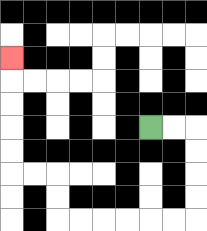{'start': '[6, 5]', 'end': '[0, 2]', 'path_directions': 'R,R,D,D,D,D,L,L,L,L,L,L,U,U,L,L,U,U,U,U,U', 'path_coordinates': '[[6, 5], [7, 5], [8, 5], [8, 6], [8, 7], [8, 8], [8, 9], [7, 9], [6, 9], [5, 9], [4, 9], [3, 9], [2, 9], [2, 8], [2, 7], [1, 7], [0, 7], [0, 6], [0, 5], [0, 4], [0, 3], [0, 2]]'}